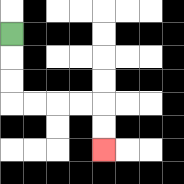{'start': '[0, 1]', 'end': '[4, 6]', 'path_directions': 'D,D,D,R,R,R,R,D,D', 'path_coordinates': '[[0, 1], [0, 2], [0, 3], [0, 4], [1, 4], [2, 4], [3, 4], [4, 4], [4, 5], [4, 6]]'}